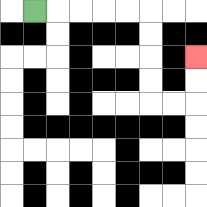{'start': '[1, 0]', 'end': '[8, 2]', 'path_directions': 'R,R,R,R,R,D,D,D,D,R,R,U,U', 'path_coordinates': '[[1, 0], [2, 0], [3, 0], [4, 0], [5, 0], [6, 0], [6, 1], [6, 2], [6, 3], [6, 4], [7, 4], [8, 4], [8, 3], [8, 2]]'}